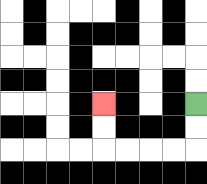{'start': '[8, 4]', 'end': '[4, 4]', 'path_directions': 'D,D,L,L,L,L,U,U', 'path_coordinates': '[[8, 4], [8, 5], [8, 6], [7, 6], [6, 6], [5, 6], [4, 6], [4, 5], [4, 4]]'}